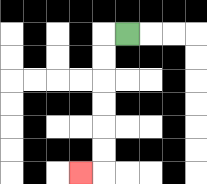{'start': '[5, 1]', 'end': '[3, 7]', 'path_directions': 'L,D,D,D,D,D,D,L', 'path_coordinates': '[[5, 1], [4, 1], [4, 2], [4, 3], [4, 4], [4, 5], [4, 6], [4, 7], [3, 7]]'}